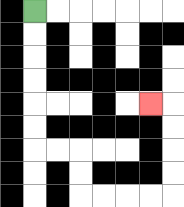{'start': '[1, 0]', 'end': '[6, 4]', 'path_directions': 'D,D,D,D,D,D,R,R,D,D,R,R,R,R,U,U,U,U,L', 'path_coordinates': '[[1, 0], [1, 1], [1, 2], [1, 3], [1, 4], [1, 5], [1, 6], [2, 6], [3, 6], [3, 7], [3, 8], [4, 8], [5, 8], [6, 8], [7, 8], [7, 7], [7, 6], [7, 5], [7, 4], [6, 4]]'}